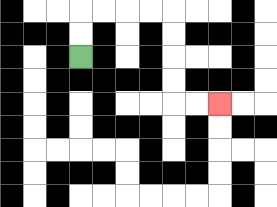{'start': '[3, 2]', 'end': '[9, 4]', 'path_directions': 'U,U,R,R,R,R,D,D,D,D,R,R', 'path_coordinates': '[[3, 2], [3, 1], [3, 0], [4, 0], [5, 0], [6, 0], [7, 0], [7, 1], [7, 2], [7, 3], [7, 4], [8, 4], [9, 4]]'}